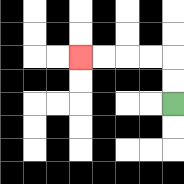{'start': '[7, 4]', 'end': '[3, 2]', 'path_directions': 'U,U,L,L,L,L', 'path_coordinates': '[[7, 4], [7, 3], [7, 2], [6, 2], [5, 2], [4, 2], [3, 2]]'}